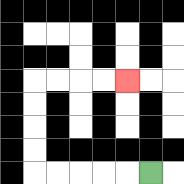{'start': '[6, 7]', 'end': '[5, 3]', 'path_directions': 'L,L,L,L,L,U,U,U,U,R,R,R,R', 'path_coordinates': '[[6, 7], [5, 7], [4, 7], [3, 7], [2, 7], [1, 7], [1, 6], [1, 5], [1, 4], [1, 3], [2, 3], [3, 3], [4, 3], [5, 3]]'}